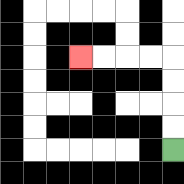{'start': '[7, 6]', 'end': '[3, 2]', 'path_directions': 'U,U,U,U,L,L,L,L', 'path_coordinates': '[[7, 6], [7, 5], [7, 4], [7, 3], [7, 2], [6, 2], [5, 2], [4, 2], [3, 2]]'}